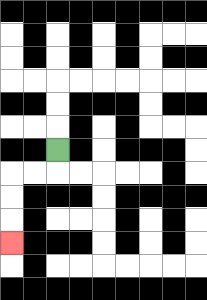{'start': '[2, 6]', 'end': '[0, 10]', 'path_directions': 'D,L,L,D,D,D', 'path_coordinates': '[[2, 6], [2, 7], [1, 7], [0, 7], [0, 8], [0, 9], [0, 10]]'}